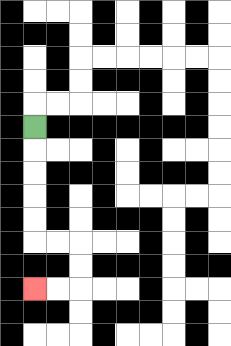{'start': '[1, 5]', 'end': '[1, 12]', 'path_directions': 'D,D,D,D,D,R,R,D,D,L,L', 'path_coordinates': '[[1, 5], [1, 6], [1, 7], [1, 8], [1, 9], [1, 10], [2, 10], [3, 10], [3, 11], [3, 12], [2, 12], [1, 12]]'}